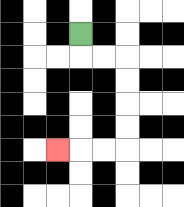{'start': '[3, 1]', 'end': '[2, 6]', 'path_directions': 'D,R,R,D,D,D,D,L,L,L', 'path_coordinates': '[[3, 1], [3, 2], [4, 2], [5, 2], [5, 3], [5, 4], [5, 5], [5, 6], [4, 6], [3, 6], [2, 6]]'}